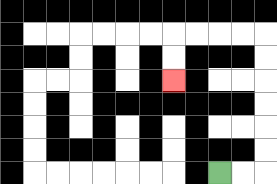{'start': '[9, 7]', 'end': '[7, 3]', 'path_directions': 'R,R,U,U,U,U,U,U,L,L,L,L,D,D', 'path_coordinates': '[[9, 7], [10, 7], [11, 7], [11, 6], [11, 5], [11, 4], [11, 3], [11, 2], [11, 1], [10, 1], [9, 1], [8, 1], [7, 1], [7, 2], [7, 3]]'}